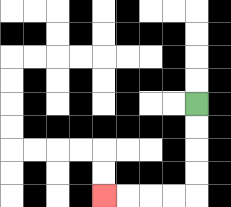{'start': '[8, 4]', 'end': '[4, 8]', 'path_directions': 'D,D,D,D,L,L,L,L', 'path_coordinates': '[[8, 4], [8, 5], [8, 6], [8, 7], [8, 8], [7, 8], [6, 8], [5, 8], [4, 8]]'}